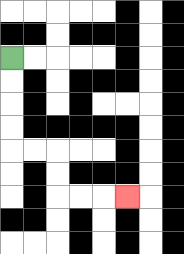{'start': '[0, 2]', 'end': '[5, 8]', 'path_directions': 'D,D,D,D,R,R,D,D,R,R,R', 'path_coordinates': '[[0, 2], [0, 3], [0, 4], [0, 5], [0, 6], [1, 6], [2, 6], [2, 7], [2, 8], [3, 8], [4, 8], [5, 8]]'}